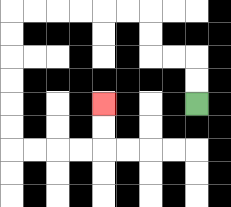{'start': '[8, 4]', 'end': '[4, 4]', 'path_directions': 'U,U,L,L,U,U,L,L,L,L,L,L,D,D,D,D,D,D,R,R,R,R,U,U', 'path_coordinates': '[[8, 4], [8, 3], [8, 2], [7, 2], [6, 2], [6, 1], [6, 0], [5, 0], [4, 0], [3, 0], [2, 0], [1, 0], [0, 0], [0, 1], [0, 2], [0, 3], [0, 4], [0, 5], [0, 6], [1, 6], [2, 6], [3, 6], [4, 6], [4, 5], [4, 4]]'}